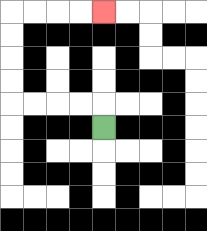{'start': '[4, 5]', 'end': '[4, 0]', 'path_directions': 'U,L,L,L,L,U,U,U,U,R,R,R,R', 'path_coordinates': '[[4, 5], [4, 4], [3, 4], [2, 4], [1, 4], [0, 4], [0, 3], [0, 2], [0, 1], [0, 0], [1, 0], [2, 0], [3, 0], [4, 0]]'}